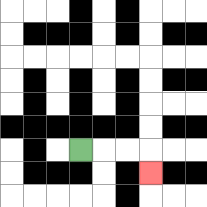{'start': '[3, 6]', 'end': '[6, 7]', 'path_directions': 'R,R,R,D', 'path_coordinates': '[[3, 6], [4, 6], [5, 6], [6, 6], [6, 7]]'}